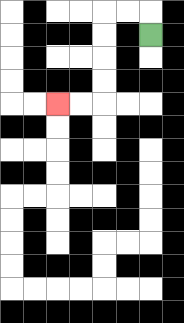{'start': '[6, 1]', 'end': '[2, 4]', 'path_directions': 'U,L,L,D,D,D,D,L,L', 'path_coordinates': '[[6, 1], [6, 0], [5, 0], [4, 0], [4, 1], [4, 2], [4, 3], [4, 4], [3, 4], [2, 4]]'}